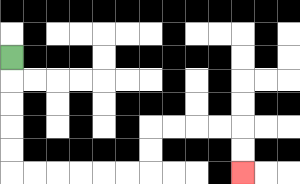{'start': '[0, 2]', 'end': '[10, 7]', 'path_directions': 'D,D,D,D,D,R,R,R,R,R,R,U,U,R,R,R,R,D,D', 'path_coordinates': '[[0, 2], [0, 3], [0, 4], [0, 5], [0, 6], [0, 7], [1, 7], [2, 7], [3, 7], [4, 7], [5, 7], [6, 7], [6, 6], [6, 5], [7, 5], [8, 5], [9, 5], [10, 5], [10, 6], [10, 7]]'}